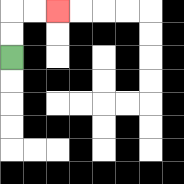{'start': '[0, 2]', 'end': '[2, 0]', 'path_directions': 'U,U,R,R', 'path_coordinates': '[[0, 2], [0, 1], [0, 0], [1, 0], [2, 0]]'}